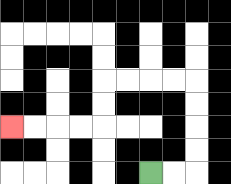{'start': '[6, 7]', 'end': '[0, 5]', 'path_directions': 'R,R,U,U,U,U,L,L,L,L,D,D,L,L,L,L', 'path_coordinates': '[[6, 7], [7, 7], [8, 7], [8, 6], [8, 5], [8, 4], [8, 3], [7, 3], [6, 3], [5, 3], [4, 3], [4, 4], [4, 5], [3, 5], [2, 5], [1, 5], [0, 5]]'}